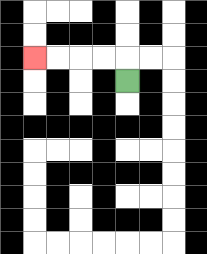{'start': '[5, 3]', 'end': '[1, 2]', 'path_directions': 'U,L,L,L,L', 'path_coordinates': '[[5, 3], [5, 2], [4, 2], [3, 2], [2, 2], [1, 2]]'}